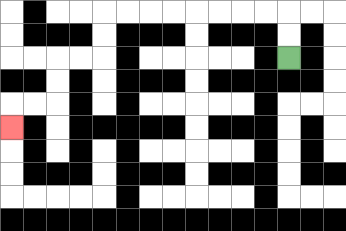{'start': '[12, 2]', 'end': '[0, 5]', 'path_directions': 'U,U,L,L,L,L,L,L,L,L,D,D,L,L,D,D,L,L,D', 'path_coordinates': '[[12, 2], [12, 1], [12, 0], [11, 0], [10, 0], [9, 0], [8, 0], [7, 0], [6, 0], [5, 0], [4, 0], [4, 1], [4, 2], [3, 2], [2, 2], [2, 3], [2, 4], [1, 4], [0, 4], [0, 5]]'}